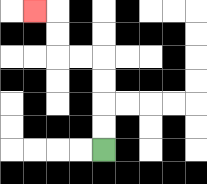{'start': '[4, 6]', 'end': '[1, 0]', 'path_directions': 'U,U,U,U,L,L,U,U,L', 'path_coordinates': '[[4, 6], [4, 5], [4, 4], [4, 3], [4, 2], [3, 2], [2, 2], [2, 1], [2, 0], [1, 0]]'}